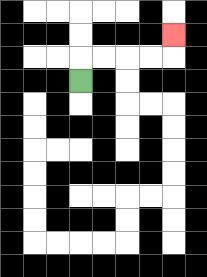{'start': '[3, 3]', 'end': '[7, 1]', 'path_directions': 'U,R,R,R,R,U', 'path_coordinates': '[[3, 3], [3, 2], [4, 2], [5, 2], [6, 2], [7, 2], [7, 1]]'}